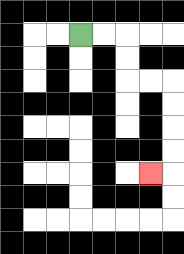{'start': '[3, 1]', 'end': '[6, 7]', 'path_directions': 'R,R,D,D,R,R,D,D,D,D,L', 'path_coordinates': '[[3, 1], [4, 1], [5, 1], [5, 2], [5, 3], [6, 3], [7, 3], [7, 4], [7, 5], [7, 6], [7, 7], [6, 7]]'}